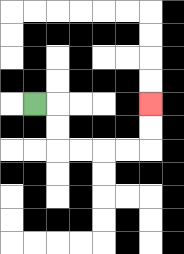{'start': '[1, 4]', 'end': '[6, 4]', 'path_directions': 'R,D,D,R,R,R,R,U,U', 'path_coordinates': '[[1, 4], [2, 4], [2, 5], [2, 6], [3, 6], [4, 6], [5, 6], [6, 6], [6, 5], [6, 4]]'}